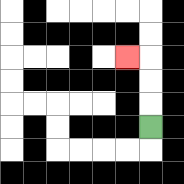{'start': '[6, 5]', 'end': '[5, 2]', 'path_directions': 'U,U,U,L', 'path_coordinates': '[[6, 5], [6, 4], [6, 3], [6, 2], [5, 2]]'}